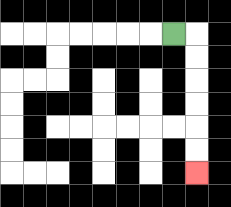{'start': '[7, 1]', 'end': '[8, 7]', 'path_directions': 'R,D,D,D,D,D,D', 'path_coordinates': '[[7, 1], [8, 1], [8, 2], [8, 3], [8, 4], [8, 5], [8, 6], [8, 7]]'}